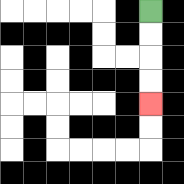{'start': '[6, 0]', 'end': '[6, 4]', 'path_directions': 'D,D,D,D', 'path_coordinates': '[[6, 0], [6, 1], [6, 2], [6, 3], [6, 4]]'}